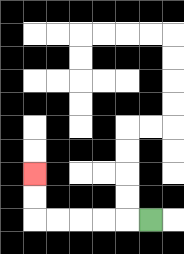{'start': '[6, 9]', 'end': '[1, 7]', 'path_directions': 'L,L,L,L,L,U,U', 'path_coordinates': '[[6, 9], [5, 9], [4, 9], [3, 9], [2, 9], [1, 9], [1, 8], [1, 7]]'}